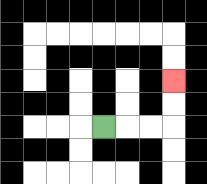{'start': '[4, 5]', 'end': '[7, 3]', 'path_directions': 'R,R,R,U,U', 'path_coordinates': '[[4, 5], [5, 5], [6, 5], [7, 5], [7, 4], [7, 3]]'}